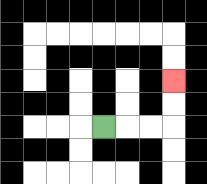{'start': '[4, 5]', 'end': '[7, 3]', 'path_directions': 'R,R,R,U,U', 'path_coordinates': '[[4, 5], [5, 5], [6, 5], [7, 5], [7, 4], [7, 3]]'}